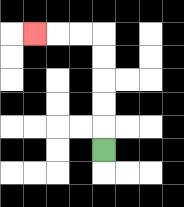{'start': '[4, 6]', 'end': '[1, 1]', 'path_directions': 'U,U,U,U,U,L,L,L', 'path_coordinates': '[[4, 6], [4, 5], [4, 4], [4, 3], [4, 2], [4, 1], [3, 1], [2, 1], [1, 1]]'}